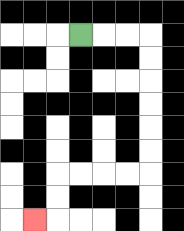{'start': '[3, 1]', 'end': '[1, 9]', 'path_directions': 'R,R,R,D,D,D,D,D,D,L,L,L,L,D,D,L', 'path_coordinates': '[[3, 1], [4, 1], [5, 1], [6, 1], [6, 2], [6, 3], [6, 4], [6, 5], [6, 6], [6, 7], [5, 7], [4, 7], [3, 7], [2, 7], [2, 8], [2, 9], [1, 9]]'}